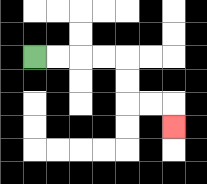{'start': '[1, 2]', 'end': '[7, 5]', 'path_directions': 'R,R,R,R,D,D,R,R,D', 'path_coordinates': '[[1, 2], [2, 2], [3, 2], [4, 2], [5, 2], [5, 3], [5, 4], [6, 4], [7, 4], [7, 5]]'}